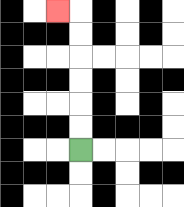{'start': '[3, 6]', 'end': '[2, 0]', 'path_directions': 'U,U,U,U,U,U,L', 'path_coordinates': '[[3, 6], [3, 5], [3, 4], [3, 3], [3, 2], [3, 1], [3, 0], [2, 0]]'}